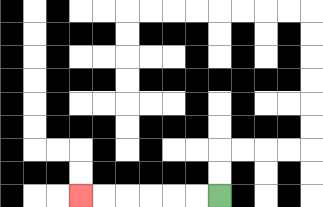{'start': '[9, 8]', 'end': '[3, 8]', 'path_directions': 'L,L,L,L,L,L', 'path_coordinates': '[[9, 8], [8, 8], [7, 8], [6, 8], [5, 8], [4, 8], [3, 8]]'}